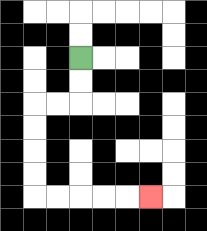{'start': '[3, 2]', 'end': '[6, 8]', 'path_directions': 'D,D,L,L,D,D,D,D,R,R,R,R,R', 'path_coordinates': '[[3, 2], [3, 3], [3, 4], [2, 4], [1, 4], [1, 5], [1, 6], [1, 7], [1, 8], [2, 8], [3, 8], [4, 8], [5, 8], [6, 8]]'}